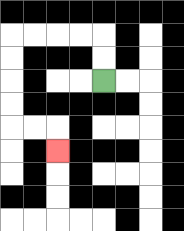{'start': '[4, 3]', 'end': '[2, 6]', 'path_directions': 'U,U,L,L,L,L,D,D,D,D,R,R,D', 'path_coordinates': '[[4, 3], [4, 2], [4, 1], [3, 1], [2, 1], [1, 1], [0, 1], [0, 2], [0, 3], [0, 4], [0, 5], [1, 5], [2, 5], [2, 6]]'}